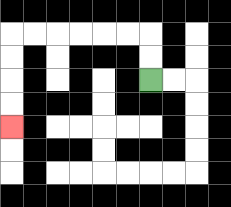{'start': '[6, 3]', 'end': '[0, 5]', 'path_directions': 'U,U,L,L,L,L,L,L,D,D,D,D', 'path_coordinates': '[[6, 3], [6, 2], [6, 1], [5, 1], [4, 1], [3, 1], [2, 1], [1, 1], [0, 1], [0, 2], [0, 3], [0, 4], [0, 5]]'}